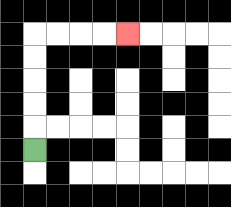{'start': '[1, 6]', 'end': '[5, 1]', 'path_directions': 'U,U,U,U,U,R,R,R,R', 'path_coordinates': '[[1, 6], [1, 5], [1, 4], [1, 3], [1, 2], [1, 1], [2, 1], [3, 1], [4, 1], [5, 1]]'}